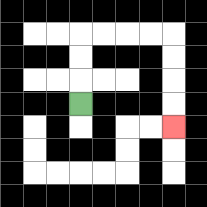{'start': '[3, 4]', 'end': '[7, 5]', 'path_directions': 'U,U,U,R,R,R,R,D,D,D,D', 'path_coordinates': '[[3, 4], [3, 3], [3, 2], [3, 1], [4, 1], [5, 1], [6, 1], [7, 1], [7, 2], [7, 3], [7, 4], [7, 5]]'}